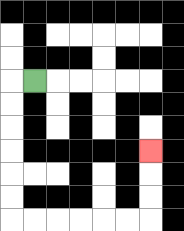{'start': '[1, 3]', 'end': '[6, 6]', 'path_directions': 'L,D,D,D,D,D,D,R,R,R,R,R,R,U,U,U', 'path_coordinates': '[[1, 3], [0, 3], [0, 4], [0, 5], [0, 6], [0, 7], [0, 8], [0, 9], [1, 9], [2, 9], [3, 9], [4, 9], [5, 9], [6, 9], [6, 8], [6, 7], [6, 6]]'}